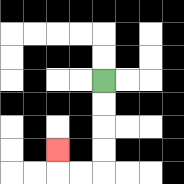{'start': '[4, 3]', 'end': '[2, 6]', 'path_directions': 'D,D,D,D,L,L,U', 'path_coordinates': '[[4, 3], [4, 4], [4, 5], [4, 6], [4, 7], [3, 7], [2, 7], [2, 6]]'}